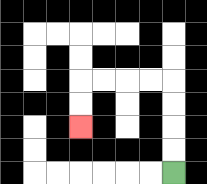{'start': '[7, 7]', 'end': '[3, 5]', 'path_directions': 'U,U,U,U,L,L,L,L,D,D', 'path_coordinates': '[[7, 7], [7, 6], [7, 5], [7, 4], [7, 3], [6, 3], [5, 3], [4, 3], [3, 3], [3, 4], [3, 5]]'}